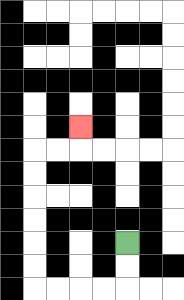{'start': '[5, 10]', 'end': '[3, 5]', 'path_directions': 'D,D,L,L,L,L,U,U,U,U,U,U,R,R,U', 'path_coordinates': '[[5, 10], [5, 11], [5, 12], [4, 12], [3, 12], [2, 12], [1, 12], [1, 11], [1, 10], [1, 9], [1, 8], [1, 7], [1, 6], [2, 6], [3, 6], [3, 5]]'}